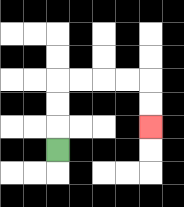{'start': '[2, 6]', 'end': '[6, 5]', 'path_directions': 'U,U,U,R,R,R,R,D,D', 'path_coordinates': '[[2, 6], [2, 5], [2, 4], [2, 3], [3, 3], [4, 3], [5, 3], [6, 3], [6, 4], [6, 5]]'}